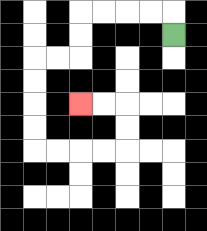{'start': '[7, 1]', 'end': '[3, 4]', 'path_directions': 'U,L,L,L,L,D,D,L,L,D,D,D,D,R,R,R,R,U,U,L,L', 'path_coordinates': '[[7, 1], [7, 0], [6, 0], [5, 0], [4, 0], [3, 0], [3, 1], [3, 2], [2, 2], [1, 2], [1, 3], [1, 4], [1, 5], [1, 6], [2, 6], [3, 6], [4, 6], [5, 6], [5, 5], [5, 4], [4, 4], [3, 4]]'}